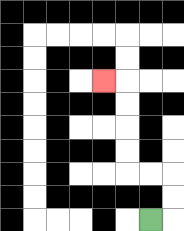{'start': '[6, 9]', 'end': '[4, 3]', 'path_directions': 'R,U,U,L,L,U,U,U,U,L', 'path_coordinates': '[[6, 9], [7, 9], [7, 8], [7, 7], [6, 7], [5, 7], [5, 6], [5, 5], [5, 4], [5, 3], [4, 3]]'}